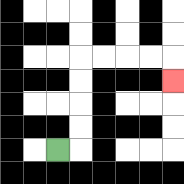{'start': '[2, 6]', 'end': '[7, 3]', 'path_directions': 'R,U,U,U,U,R,R,R,R,D', 'path_coordinates': '[[2, 6], [3, 6], [3, 5], [3, 4], [3, 3], [3, 2], [4, 2], [5, 2], [6, 2], [7, 2], [7, 3]]'}